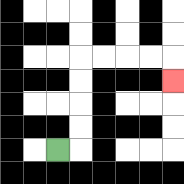{'start': '[2, 6]', 'end': '[7, 3]', 'path_directions': 'R,U,U,U,U,R,R,R,R,D', 'path_coordinates': '[[2, 6], [3, 6], [3, 5], [3, 4], [3, 3], [3, 2], [4, 2], [5, 2], [6, 2], [7, 2], [7, 3]]'}